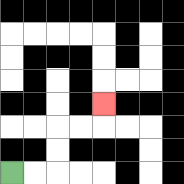{'start': '[0, 7]', 'end': '[4, 4]', 'path_directions': 'R,R,U,U,R,R,U', 'path_coordinates': '[[0, 7], [1, 7], [2, 7], [2, 6], [2, 5], [3, 5], [4, 5], [4, 4]]'}